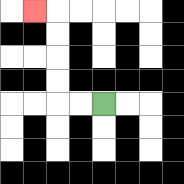{'start': '[4, 4]', 'end': '[1, 0]', 'path_directions': 'L,L,U,U,U,U,L', 'path_coordinates': '[[4, 4], [3, 4], [2, 4], [2, 3], [2, 2], [2, 1], [2, 0], [1, 0]]'}